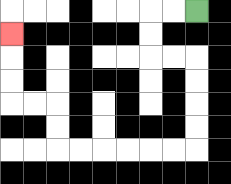{'start': '[8, 0]', 'end': '[0, 1]', 'path_directions': 'L,L,D,D,R,R,D,D,D,D,L,L,L,L,L,L,U,U,L,L,U,U,U', 'path_coordinates': '[[8, 0], [7, 0], [6, 0], [6, 1], [6, 2], [7, 2], [8, 2], [8, 3], [8, 4], [8, 5], [8, 6], [7, 6], [6, 6], [5, 6], [4, 6], [3, 6], [2, 6], [2, 5], [2, 4], [1, 4], [0, 4], [0, 3], [0, 2], [0, 1]]'}